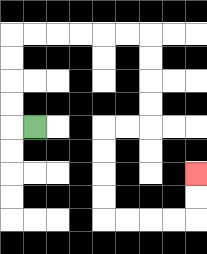{'start': '[1, 5]', 'end': '[8, 7]', 'path_directions': 'L,U,U,U,U,R,R,R,R,R,R,D,D,D,D,L,L,D,D,D,D,R,R,R,R,U,U', 'path_coordinates': '[[1, 5], [0, 5], [0, 4], [0, 3], [0, 2], [0, 1], [1, 1], [2, 1], [3, 1], [4, 1], [5, 1], [6, 1], [6, 2], [6, 3], [6, 4], [6, 5], [5, 5], [4, 5], [4, 6], [4, 7], [4, 8], [4, 9], [5, 9], [6, 9], [7, 9], [8, 9], [8, 8], [8, 7]]'}